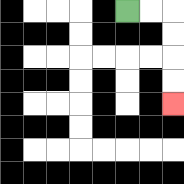{'start': '[5, 0]', 'end': '[7, 4]', 'path_directions': 'R,R,D,D,D,D', 'path_coordinates': '[[5, 0], [6, 0], [7, 0], [7, 1], [7, 2], [7, 3], [7, 4]]'}